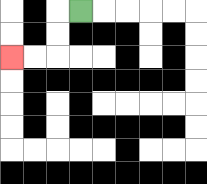{'start': '[3, 0]', 'end': '[0, 2]', 'path_directions': 'L,D,D,L,L', 'path_coordinates': '[[3, 0], [2, 0], [2, 1], [2, 2], [1, 2], [0, 2]]'}